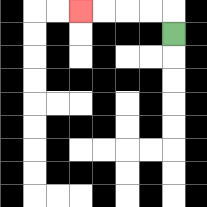{'start': '[7, 1]', 'end': '[3, 0]', 'path_directions': 'U,L,L,L,L', 'path_coordinates': '[[7, 1], [7, 0], [6, 0], [5, 0], [4, 0], [3, 0]]'}